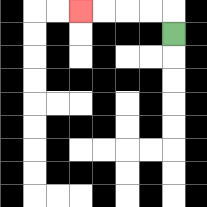{'start': '[7, 1]', 'end': '[3, 0]', 'path_directions': 'U,L,L,L,L', 'path_coordinates': '[[7, 1], [7, 0], [6, 0], [5, 0], [4, 0], [3, 0]]'}